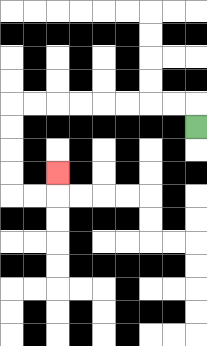{'start': '[8, 5]', 'end': '[2, 7]', 'path_directions': 'U,L,L,L,L,L,L,L,L,D,D,D,D,R,R,U', 'path_coordinates': '[[8, 5], [8, 4], [7, 4], [6, 4], [5, 4], [4, 4], [3, 4], [2, 4], [1, 4], [0, 4], [0, 5], [0, 6], [0, 7], [0, 8], [1, 8], [2, 8], [2, 7]]'}